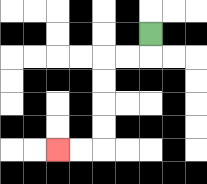{'start': '[6, 1]', 'end': '[2, 6]', 'path_directions': 'D,L,L,D,D,D,D,L,L', 'path_coordinates': '[[6, 1], [6, 2], [5, 2], [4, 2], [4, 3], [4, 4], [4, 5], [4, 6], [3, 6], [2, 6]]'}